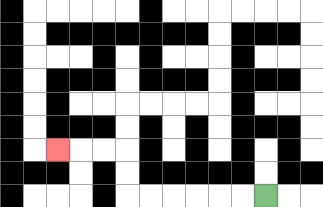{'start': '[11, 8]', 'end': '[2, 6]', 'path_directions': 'L,L,L,L,L,L,U,U,L,L,L', 'path_coordinates': '[[11, 8], [10, 8], [9, 8], [8, 8], [7, 8], [6, 8], [5, 8], [5, 7], [5, 6], [4, 6], [3, 6], [2, 6]]'}